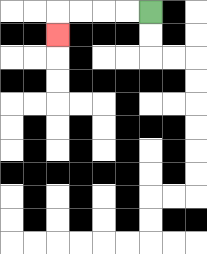{'start': '[6, 0]', 'end': '[2, 1]', 'path_directions': 'L,L,L,L,D', 'path_coordinates': '[[6, 0], [5, 0], [4, 0], [3, 0], [2, 0], [2, 1]]'}